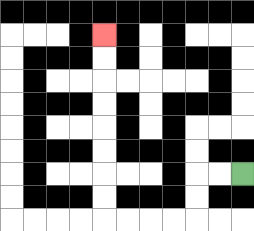{'start': '[10, 7]', 'end': '[4, 1]', 'path_directions': 'L,L,D,D,L,L,L,L,U,U,U,U,U,U,U,U', 'path_coordinates': '[[10, 7], [9, 7], [8, 7], [8, 8], [8, 9], [7, 9], [6, 9], [5, 9], [4, 9], [4, 8], [4, 7], [4, 6], [4, 5], [4, 4], [4, 3], [4, 2], [4, 1]]'}